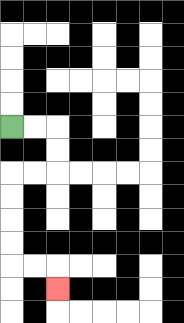{'start': '[0, 5]', 'end': '[2, 12]', 'path_directions': 'R,R,D,D,L,L,D,D,D,D,R,R,D', 'path_coordinates': '[[0, 5], [1, 5], [2, 5], [2, 6], [2, 7], [1, 7], [0, 7], [0, 8], [0, 9], [0, 10], [0, 11], [1, 11], [2, 11], [2, 12]]'}